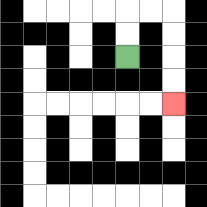{'start': '[5, 2]', 'end': '[7, 4]', 'path_directions': 'U,U,R,R,D,D,D,D', 'path_coordinates': '[[5, 2], [5, 1], [5, 0], [6, 0], [7, 0], [7, 1], [7, 2], [7, 3], [7, 4]]'}